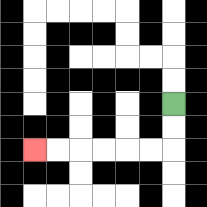{'start': '[7, 4]', 'end': '[1, 6]', 'path_directions': 'D,D,L,L,L,L,L,L', 'path_coordinates': '[[7, 4], [7, 5], [7, 6], [6, 6], [5, 6], [4, 6], [3, 6], [2, 6], [1, 6]]'}